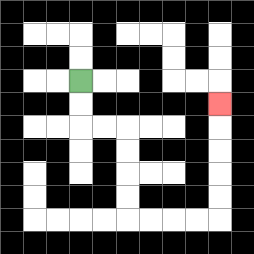{'start': '[3, 3]', 'end': '[9, 4]', 'path_directions': 'D,D,R,R,D,D,D,D,R,R,R,R,U,U,U,U,U', 'path_coordinates': '[[3, 3], [3, 4], [3, 5], [4, 5], [5, 5], [5, 6], [5, 7], [5, 8], [5, 9], [6, 9], [7, 9], [8, 9], [9, 9], [9, 8], [9, 7], [9, 6], [9, 5], [9, 4]]'}